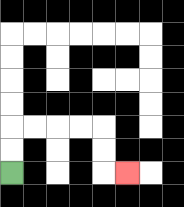{'start': '[0, 7]', 'end': '[5, 7]', 'path_directions': 'U,U,R,R,R,R,D,D,R', 'path_coordinates': '[[0, 7], [0, 6], [0, 5], [1, 5], [2, 5], [3, 5], [4, 5], [4, 6], [4, 7], [5, 7]]'}